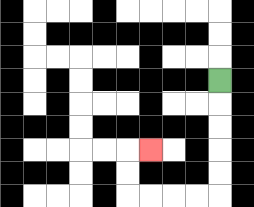{'start': '[9, 3]', 'end': '[6, 6]', 'path_directions': 'D,D,D,D,D,L,L,L,L,U,U,R', 'path_coordinates': '[[9, 3], [9, 4], [9, 5], [9, 6], [9, 7], [9, 8], [8, 8], [7, 8], [6, 8], [5, 8], [5, 7], [5, 6], [6, 6]]'}